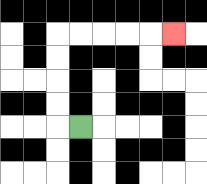{'start': '[3, 5]', 'end': '[7, 1]', 'path_directions': 'L,U,U,U,U,R,R,R,R,R', 'path_coordinates': '[[3, 5], [2, 5], [2, 4], [2, 3], [2, 2], [2, 1], [3, 1], [4, 1], [5, 1], [6, 1], [7, 1]]'}